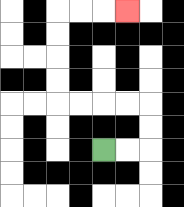{'start': '[4, 6]', 'end': '[5, 0]', 'path_directions': 'R,R,U,U,L,L,L,L,U,U,U,U,R,R,R', 'path_coordinates': '[[4, 6], [5, 6], [6, 6], [6, 5], [6, 4], [5, 4], [4, 4], [3, 4], [2, 4], [2, 3], [2, 2], [2, 1], [2, 0], [3, 0], [4, 0], [5, 0]]'}